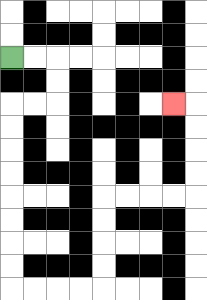{'start': '[0, 2]', 'end': '[7, 4]', 'path_directions': 'R,R,D,D,L,L,D,D,D,D,D,D,D,D,R,R,R,R,U,U,U,U,R,R,R,R,U,U,U,U,L', 'path_coordinates': '[[0, 2], [1, 2], [2, 2], [2, 3], [2, 4], [1, 4], [0, 4], [0, 5], [0, 6], [0, 7], [0, 8], [0, 9], [0, 10], [0, 11], [0, 12], [1, 12], [2, 12], [3, 12], [4, 12], [4, 11], [4, 10], [4, 9], [4, 8], [5, 8], [6, 8], [7, 8], [8, 8], [8, 7], [8, 6], [8, 5], [8, 4], [7, 4]]'}